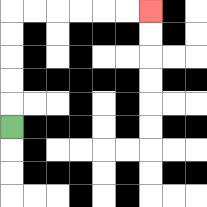{'start': '[0, 5]', 'end': '[6, 0]', 'path_directions': 'U,U,U,U,U,R,R,R,R,R,R', 'path_coordinates': '[[0, 5], [0, 4], [0, 3], [0, 2], [0, 1], [0, 0], [1, 0], [2, 0], [3, 0], [4, 0], [5, 0], [6, 0]]'}